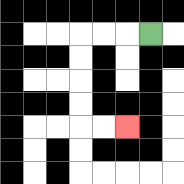{'start': '[6, 1]', 'end': '[5, 5]', 'path_directions': 'L,L,L,D,D,D,D,R,R', 'path_coordinates': '[[6, 1], [5, 1], [4, 1], [3, 1], [3, 2], [3, 3], [3, 4], [3, 5], [4, 5], [5, 5]]'}